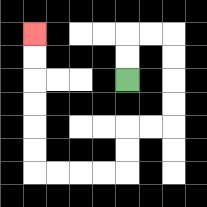{'start': '[5, 3]', 'end': '[1, 1]', 'path_directions': 'U,U,R,R,D,D,D,D,L,L,D,D,L,L,L,L,U,U,U,U,U,U', 'path_coordinates': '[[5, 3], [5, 2], [5, 1], [6, 1], [7, 1], [7, 2], [7, 3], [7, 4], [7, 5], [6, 5], [5, 5], [5, 6], [5, 7], [4, 7], [3, 7], [2, 7], [1, 7], [1, 6], [1, 5], [1, 4], [1, 3], [1, 2], [1, 1]]'}